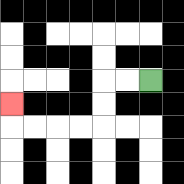{'start': '[6, 3]', 'end': '[0, 4]', 'path_directions': 'L,L,D,D,L,L,L,L,U', 'path_coordinates': '[[6, 3], [5, 3], [4, 3], [4, 4], [4, 5], [3, 5], [2, 5], [1, 5], [0, 5], [0, 4]]'}